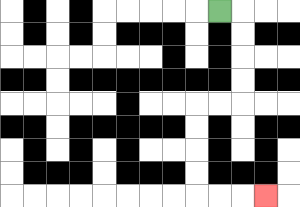{'start': '[9, 0]', 'end': '[11, 8]', 'path_directions': 'R,D,D,D,D,L,L,D,D,D,D,R,R,R', 'path_coordinates': '[[9, 0], [10, 0], [10, 1], [10, 2], [10, 3], [10, 4], [9, 4], [8, 4], [8, 5], [8, 6], [8, 7], [8, 8], [9, 8], [10, 8], [11, 8]]'}